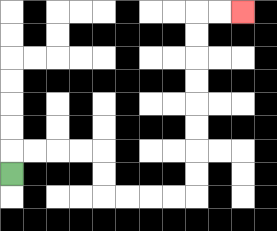{'start': '[0, 7]', 'end': '[10, 0]', 'path_directions': 'U,R,R,R,R,D,D,R,R,R,R,U,U,U,U,U,U,U,U,R,R', 'path_coordinates': '[[0, 7], [0, 6], [1, 6], [2, 6], [3, 6], [4, 6], [4, 7], [4, 8], [5, 8], [6, 8], [7, 8], [8, 8], [8, 7], [8, 6], [8, 5], [8, 4], [8, 3], [8, 2], [8, 1], [8, 0], [9, 0], [10, 0]]'}